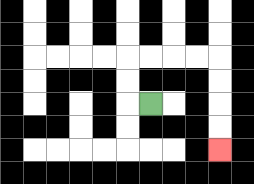{'start': '[6, 4]', 'end': '[9, 6]', 'path_directions': 'L,U,U,R,R,R,R,D,D,D,D', 'path_coordinates': '[[6, 4], [5, 4], [5, 3], [5, 2], [6, 2], [7, 2], [8, 2], [9, 2], [9, 3], [9, 4], [9, 5], [9, 6]]'}